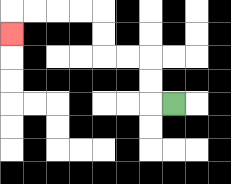{'start': '[7, 4]', 'end': '[0, 1]', 'path_directions': 'L,U,U,L,L,U,U,L,L,L,L,D', 'path_coordinates': '[[7, 4], [6, 4], [6, 3], [6, 2], [5, 2], [4, 2], [4, 1], [4, 0], [3, 0], [2, 0], [1, 0], [0, 0], [0, 1]]'}